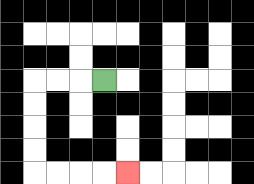{'start': '[4, 3]', 'end': '[5, 7]', 'path_directions': 'L,L,L,D,D,D,D,R,R,R,R', 'path_coordinates': '[[4, 3], [3, 3], [2, 3], [1, 3], [1, 4], [1, 5], [1, 6], [1, 7], [2, 7], [3, 7], [4, 7], [5, 7]]'}